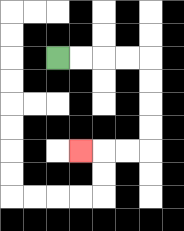{'start': '[2, 2]', 'end': '[3, 6]', 'path_directions': 'R,R,R,R,D,D,D,D,L,L,L', 'path_coordinates': '[[2, 2], [3, 2], [4, 2], [5, 2], [6, 2], [6, 3], [6, 4], [6, 5], [6, 6], [5, 6], [4, 6], [3, 6]]'}